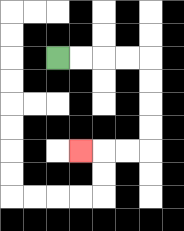{'start': '[2, 2]', 'end': '[3, 6]', 'path_directions': 'R,R,R,R,D,D,D,D,L,L,L', 'path_coordinates': '[[2, 2], [3, 2], [4, 2], [5, 2], [6, 2], [6, 3], [6, 4], [6, 5], [6, 6], [5, 6], [4, 6], [3, 6]]'}